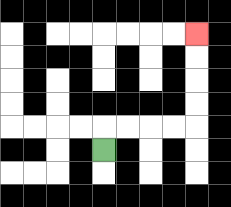{'start': '[4, 6]', 'end': '[8, 1]', 'path_directions': 'U,R,R,R,R,U,U,U,U', 'path_coordinates': '[[4, 6], [4, 5], [5, 5], [6, 5], [7, 5], [8, 5], [8, 4], [8, 3], [8, 2], [8, 1]]'}